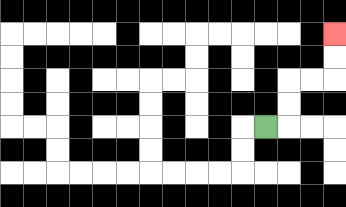{'start': '[11, 5]', 'end': '[14, 1]', 'path_directions': 'R,U,U,R,R,U,U', 'path_coordinates': '[[11, 5], [12, 5], [12, 4], [12, 3], [13, 3], [14, 3], [14, 2], [14, 1]]'}